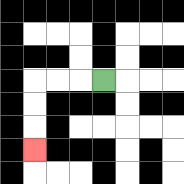{'start': '[4, 3]', 'end': '[1, 6]', 'path_directions': 'L,L,L,D,D,D', 'path_coordinates': '[[4, 3], [3, 3], [2, 3], [1, 3], [1, 4], [1, 5], [1, 6]]'}